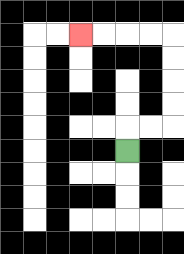{'start': '[5, 6]', 'end': '[3, 1]', 'path_directions': 'U,R,R,U,U,U,U,L,L,L,L', 'path_coordinates': '[[5, 6], [5, 5], [6, 5], [7, 5], [7, 4], [7, 3], [7, 2], [7, 1], [6, 1], [5, 1], [4, 1], [3, 1]]'}